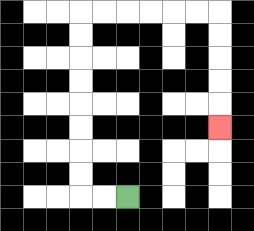{'start': '[5, 8]', 'end': '[9, 5]', 'path_directions': 'L,L,U,U,U,U,U,U,U,U,R,R,R,R,R,R,D,D,D,D,D', 'path_coordinates': '[[5, 8], [4, 8], [3, 8], [3, 7], [3, 6], [3, 5], [3, 4], [3, 3], [3, 2], [3, 1], [3, 0], [4, 0], [5, 0], [6, 0], [7, 0], [8, 0], [9, 0], [9, 1], [9, 2], [9, 3], [9, 4], [9, 5]]'}